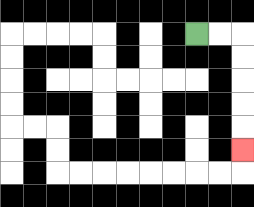{'start': '[8, 1]', 'end': '[10, 6]', 'path_directions': 'R,R,D,D,D,D,D', 'path_coordinates': '[[8, 1], [9, 1], [10, 1], [10, 2], [10, 3], [10, 4], [10, 5], [10, 6]]'}